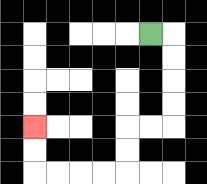{'start': '[6, 1]', 'end': '[1, 5]', 'path_directions': 'R,D,D,D,D,L,L,D,D,L,L,L,L,U,U', 'path_coordinates': '[[6, 1], [7, 1], [7, 2], [7, 3], [7, 4], [7, 5], [6, 5], [5, 5], [5, 6], [5, 7], [4, 7], [3, 7], [2, 7], [1, 7], [1, 6], [1, 5]]'}